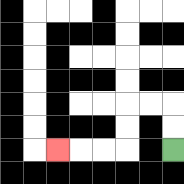{'start': '[7, 6]', 'end': '[2, 6]', 'path_directions': 'U,U,L,L,D,D,L,L,L', 'path_coordinates': '[[7, 6], [7, 5], [7, 4], [6, 4], [5, 4], [5, 5], [5, 6], [4, 6], [3, 6], [2, 6]]'}